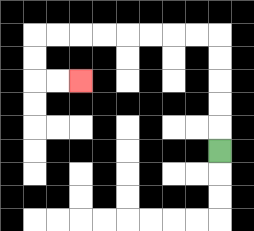{'start': '[9, 6]', 'end': '[3, 3]', 'path_directions': 'U,U,U,U,U,L,L,L,L,L,L,L,L,D,D,R,R', 'path_coordinates': '[[9, 6], [9, 5], [9, 4], [9, 3], [9, 2], [9, 1], [8, 1], [7, 1], [6, 1], [5, 1], [4, 1], [3, 1], [2, 1], [1, 1], [1, 2], [1, 3], [2, 3], [3, 3]]'}